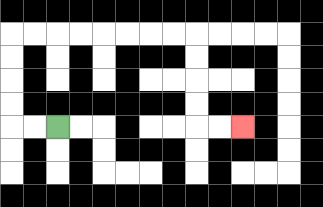{'start': '[2, 5]', 'end': '[10, 5]', 'path_directions': 'L,L,U,U,U,U,R,R,R,R,R,R,R,R,D,D,D,D,R,R', 'path_coordinates': '[[2, 5], [1, 5], [0, 5], [0, 4], [0, 3], [0, 2], [0, 1], [1, 1], [2, 1], [3, 1], [4, 1], [5, 1], [6, 1], [7, 1], [8, 1], [8, 2], [8, 3], [8, 4], [8, 5], [9, 5], [10, 5]]'}